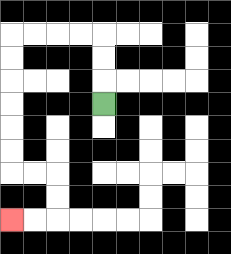{'start': '[4, 4]', 'end': '[0, 9]', 'path_directions': 'U,U,U,L,L,L,L,D,D,D,D,D,D,R,R,D,D,L,L', 'path_coordinates': '[[4, 4], [4, 3], [4, 2], [4, 1], [3, 1], [2, 1], [1, 1], [0, 1], [0, 2], [0, 3], [0, 4], [0, 5], [0, 6], [0, 7], [1, 7], [2, 7], [2, 8], [2, 9], [1, 9], [0, 9]]'}